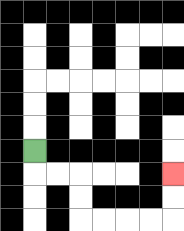{'start': '[1, 6]', 'end': '[7, 7]', 'path_directions': 'D,R,R,D,D,R,R,R,R,U,U', 'path_coordinates': '[[1, 6], [1, 7], [2, 7], [3, 7], [3, 8], [3, 9], [4, 9], [5, 9], [6, 9], [7, 9], [7, 8], [7, 7]]'}